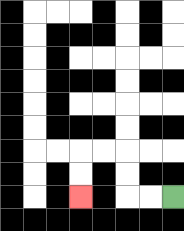{'start': '[7, 8]', 'end': '[3, 8]', 'path_directions': 'L,L,U,U,L,L,D,D', 'path_coordinates': '[[7, 8], [6, 8], [5, 8], [5, 7], [5, 6], [4, 6], [3, 6], [3, 7], [3, 8]]'}